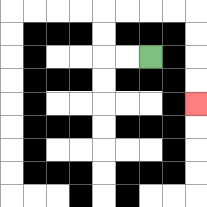{'start': '[6, 2]', 'end': '[8, 4]', 'path_directions': 'L,L,U,U,R,R,R,R,D,D,D,D', 'path_coordinates': '[[6, 2], [5, 2], [4, 2], [4, 1], [4, 0], [5, 0], [6, 0], [7, 0], [8, 0], [8, 1], [8, 2], [8, 3], [8, 4]]'}